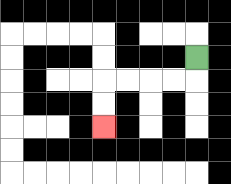{'start': '[8, 2]', 'end': '[4, 5]', 'path_directions': 'D,L,L,L,L,D,D', 'path_coordinates': '[[8, 2], [8, 3], [7, 3], [6, 3], [5, 3], [4, 3], [4, 4], [4, 5]]'}